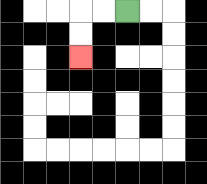{'start': '[5, 0]', 'end': '[3, 2]', 'path_directions': 'L,L,D,D', 'path_coordinates': '[[5, 0], [4, 0], [3, 0], [3, 1], [3, 2]]'}